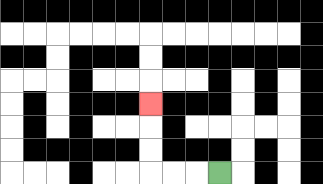{'start': '[9, 7]', 'end': '[6, 4]', 'path_directions': 'L,L,L,U,U,U', 'path_coordinates': '[[9, 7], [8, 7], [7, 7], [6, 7], [6, 6], [6, 5], [6, 4]]'}